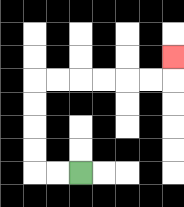{'start': '[3, 7]', 'end': '[7, 2]', 'path_directions': 'L,L,U,U,U,U,R,R,R,R,R,R,U', 'path_coordinates': '[[3, 7], [2, 7], [1, 7], [1, 6], [1, 5], [1, 4], [1, 3], [2, 3], [3, 3], [4, 3], [5, 3], [6, 3], [7, 3], [7, 2]]'}